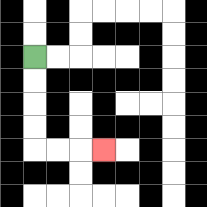{'start': '[1, 2]', 'end': '[4, 6]', 'path_directions': 'D,D,D,D,R,R,R', 'path_coordinates': '[[1, 2], [1, 3], [1, 4], [1, 5], [1, 6], [2, 6], [3, 6], [4, 6]]'}